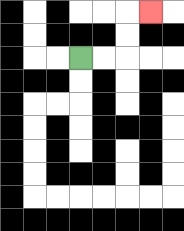{'start': '[3, 2]', 'end': '[6, 0]', 'path_directions': 'R,R,U,U,R', 'path_coordinates': '[[3, 2], [4, 2], [5, 2], [5, 1], [5, 0], [6, 0]]'}